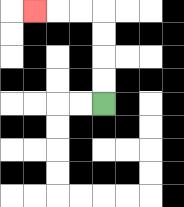{'start': '[4, 4]', 'end': '[1, 0]', 'path_directions': 'U,U,U,U,L,L,L', 'path_coordinates': '[[4, 4], [4, 3], [4, 2], [4, 1], [4, 0], [3, 0], [2, 0], [1, 0]]'}